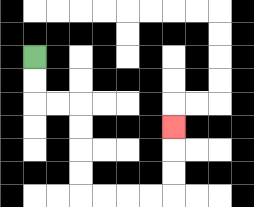{'start': '[1, 2]', 'end': '[7, 5]', 'path_directions': 'D,D,R,R,D,D,D,D,R,R,R,R,U,U,U', 'path_coordinates': '[[1, 2], [1, 3], [1, 4], [2, 4], [3, 4], [3, 5], [3, 6], [3, 7], [3, 8], [4, 8], [5, 8], [6, 8], [7, 8], [7, 7], [7, 6], [7, 5]]'}